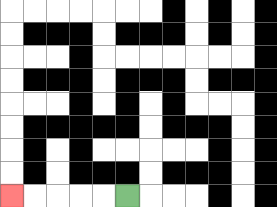{'start': '[5, 8]', 'end': '[0, 8]', 'path_directions': 'L,L,L,L,L', 'path_coordinates': '[[5, 8], [4, 8], [3, 8], [2, 8], [1, 8], [0, 8]]'}